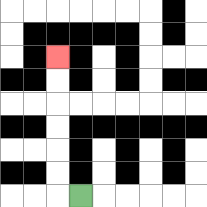{'start': '[3, 8]', 'end': '[2, 2]', 'path_directions': 'L,U,U,U,U,U,U', 'path_coordinates': '[[3, 8], [2, 8], [2, 7], [2, 6], [2, 5], [2, 4], [2, 3], [2, 2]]'}